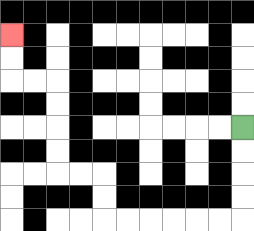{'start': '[10, 5]', 'end': '[0, 1]', 'path_directions': 'D,D,D,D,L,L,L,L,L,L,U,U,L,L,U,U,U,U,L,L,U,U', 'path_coordinates': '[[10, 5], [10, 6], [10, 7], [10, 8], [10, 9], [9, 9], [8, 9], [7, 9], [6, 9], [5, 9], [4, 9], [4, 8], [4, 7], [3, 7], [2, 7], [2, 6], [2, 5], [2, 4], [2, 3], [1, 3], [0, 3], [0, 2], [0, 1]]'}